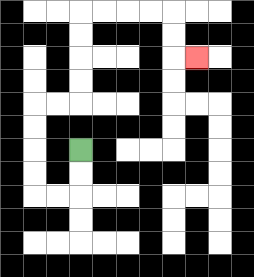{'start': '[3, 6]', 'end': '[8, 2]', 'path_directions': 'D,D,L,L,U,U,U,U,R,R,U,U,U,U,R,R,R,R,D,D,R', 'path_coordinates': '[[3, 6], [3, 7], [3, 8], [2, 8], [1, 8], [1, 7], [1, 6], [1, 5], [1, 4], [2, 4], [3, 4], [3, 3], [3, 2], [3, 1], [3, 0], [4, 0], [5, 0], [6, 0], [7, 0], [7, 1], [7, 2], [8, 2]]'}